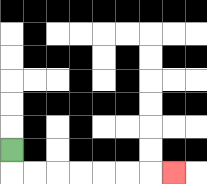{'start': '[0, 6]', 'end': '[7, 7]', 'path_directions': 'D,R,R,R,R,R,R,R', 'path_coordinates': '[[0, 6], [0, 7], [1, 7], [2, 7], [3, 7], [4, 7], [5, 7], [6, 7], [7, 7]]'}